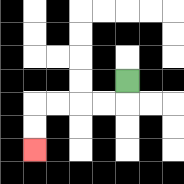{'start': '[5, 3]', 'end': '[1, 6]', 'path_directions': 'D,L,L,L,L,D,D', 'path_coordinates': '[[5, 3], [5, 4], [4, 4], [3, 4], [2, 4], [1, 4], [1, 5], [1, 6]]'}